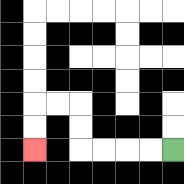{'start': '[7, 6]', 'end': '[1, 6]', 'path_directions': 'L,L,L,L,U,U,L,L,D,D', 'path_coordinates': '[[7, 6], [6, 6], [5, 6], [4, 6], [3, 6], [3, 5], [3, 4], [2, 4], [1, 4], [1, 5], [1, 6]]'}